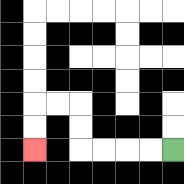{'start': '[7, 6]', 'end': '[1, 6]', 'path_directions': 'L,L,L,L,U,U,L,L,D,D', 'path_coordinates': '[[7, 6], [6, 6], [5, 6], [4, 6], [3, 6], [3, 5], [3, 4], [2, 4], [1, 4], [1, 5], [1, 6]]'}